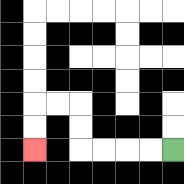{'start': '[7, 6]', 'end': '[1, 6]', 'path_directions': 'L,L,L,L,U,U,L,L,D,D', 'path_coordinates': '[[7, 6], [6, 6], [5, 6], [4, 6], [3, 6], [3, 5], [3, 4], [2, 4], [1, 4], [1, 5], [1, 6]]'}